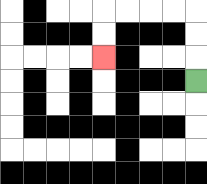{'start': '[8, 3]', 'end': '[4, 2]', 'path_directions': 'U,U,U,L,L,L,L,D,D', 'path_coordinates': '[[8, 3], [8, 2], [8, 1], [8, 0], [7, 0], [6, 0], [5, 0], [4, 0], [4, 1], [4, 2]]'}